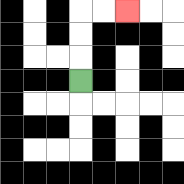{'start': '[3, 3]', 'end': '[5, 0]', 'path_directions': 'U,U,U,R,R', 'path_coordinates': '[[3, 3], [3, 2], [3, 1], [3, 0], [4, 0], [5, 0]]'}